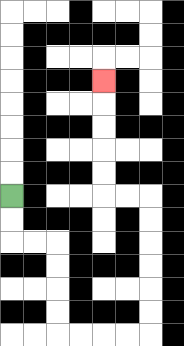{'start': '[0, 8]', 'end': '[4, 3]', 'path_directions': 'D,D,R,R,D,D,D,D,R,R,R,R,U,U,U,U,U,U,L,L,U,U,U,U,U', 'path_coordinates': '[[0, 8], [0, 9], [0, 10], [1, 10], [2, 10], [2, 11], [2, 12], [2, 13], [2, 14], [3, 14], [4, 14], [5, 14], [6, 14], [6, 13], [6, 12], [6, 11], [6, 10], [6, 9], [6, 8], [5, 8], [4, 8], [4, 7], [4, 6], [4, 5], [4, 4], [4, 3]]'}